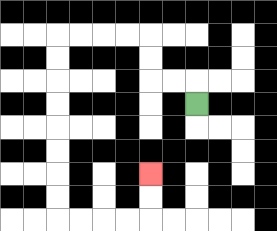{'start': '[8, 4]', 'end': '[6, 7]', 'path_directions': 'U,L,L,U,U,L,L,L,L,D,D,D,D,D,D,D,D,R,R,R,R,U,U', 'path_coordinates': '[[8, 4], [8, 3], [7, 3], [6, 3], [6, 2], [6, 1], [5, 1], [4, 1], [3, 1], [2, 1], [2, 2], [2, 3], [2, 4], [2, 5], [2, 6], [2, 7], [2, 8], [2, 9], [3, 9], [4, 9], [5, 9], [6, 9], [6, 8], [6, 7]]'}